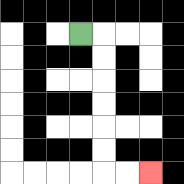{'start': '[3, 1]', 'end': '[6, 7]', 'path_directions': 'R,D,D,D,D,D,D,R,R', 'path_coordinates': '[[3, 1], [4, 1], [4, 2], [4, 3], [4, 4], [4, 5], [4, 6], [4, 7], [5, 7], [6, 7]]'}